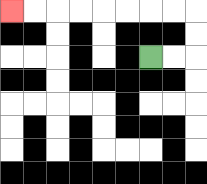{'start': '[6, 2]', 'end': '[0, 0]', 'path_directions': 'R,R,U,U,L,L,L,L,L,L,L,L', 'path_coordinates': '[[6, 2], [7, 2], [8, 2], [8, 1], [8, 0], [7, 0], [6, 0], [5, 0], [4, 0], [3, 0], [2, 0], [1, 0], [0, 0]]'}